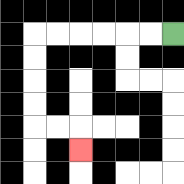{'start': '[7, 1]', 'end': '[3, 6]', 'path_directions': 'L,L,L,L,L,L,D,D,D,D,R,R,D', 'path_coordinates': '[[7, 1], [6, 1], [5, 1], [4, 1], [3, 1], [2, 1], [1, 1], [1, 2], [1, 3], [1, 4], [1, 5], [2, 5], [3, 5], [3, 6]]'}